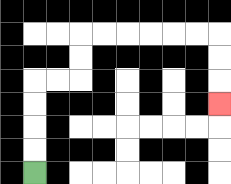{'start': '[1, 7]', 'end': '[9, 4]', 'path_directions': 'U,U,U,U,R,R,U,U,R,R,R,R,R,R,D,D,D', 'path_coordinates': '[[1, 7], [1, 6], [1, 5], [1, 4], [1, 3], [2, 3], [3, 3], [3, 2], [3, 1], [4, 1], [5, 1], [6, 1], [7, 1], [8, 1], [9, 1], [9, 2], [9, 3], [9, 4]]'}